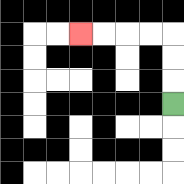{'start': '[7, 4]', 'end': '[3, 1]', 'path_directions': 'U,U,U,L,L,L,L', 'path_coordinates': '[[7, 4], [7, 3], [7, 2], [7, 1], [6, 1], [5, 1], [4, 1], [3, 1]]'}